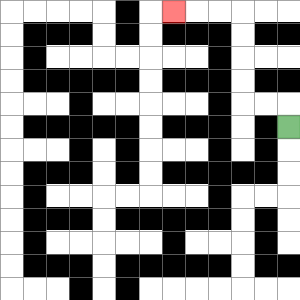{'start': '[12, 5]', 'end': '[7, 0]', 'path_directions': 'U,L,L,U,U,U,U,L,L,L', 'path_coordinates': '[[12, 5], [12, 4], [11, 4], [10, 4], [10, 3], [10, 2], [10, 1], [10, 0], [9, 0], [8, 0], [7, 0]]'}